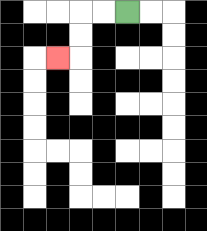{'start': '[5, 0]', 'end': '[2, 2]', 'path_directions': 'L,L,D,D,L', 'path_coordinates': '[[5, 0], [4, 0], [3, 0], [3, 1], [3, 2], [2, 2]]'}